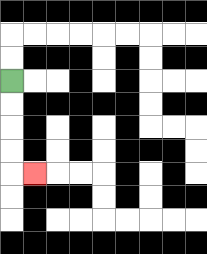{'start': '[0, 3]', 'end': '[1, 7]', 'path_directions': 'D,D,D,D,R', 'path_coordinates': '[[0, 3], [0, 4], [0, 5], [0, 6], [0, 7], [1, 7]]'}